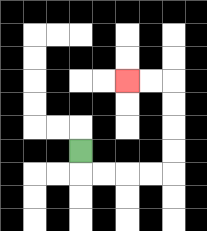{'start': '[3, 6]', 'end': '[5, 3]', 'path_directions': 'D,R,R,R,R,U,U,U,U,L,L', 'path_coordinates': '[[3, 6], [3, 7], [4, 7], [5, 7], [6, 7], [7, 7], [7, 6], [7, 5], [7, 4], [7, 3], [6, 3], [5, 3]]'}